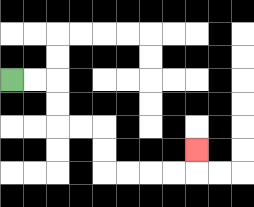{'start': '[0, 3]', 'end': '[8, 6]', 'path_directions': 'R,R,D,D,R,R,D,D,R,R,R,R,U', 'path_coordinates': '[[0, 3], [1, 3], [2, 3], [2, 4], [2, 5], [3, 5], [4, 5], [4, 6], [4, 7], [5, 7], [6, 7], [7, 7], [8, 7], [8, 6]]'}